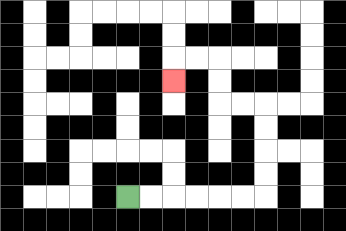{'start': '[5, 8]', 'end': '[7, 3]', 'path_directions': 'R,R,R,R,R,R,U,U,U,U,L,L,U,U,L,L,D', 'path_coordinates': '[[5, 8], [6, 8], [7, 8], [8, 8], [9, 8], [10, 8], [11, 8], [11, 7], [11, 6], [11, 5], [11, 4], [10, 4], [9, 4], [9, 3], [9, 2], [8, 2], [7, 2], [7, 3]]'}